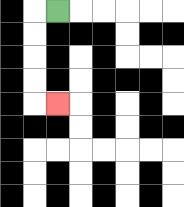{'start': '[2, 0]', 'end': '[2, 4]', 'path_directions': 'L,D,D,D,D,R', 'path_coordinates': '[[2, 0], [1, 0], [1, 1], [1, 2], [1, 3], [1, 4], [2, 4]]'}